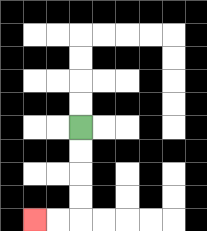{'start': '[3, 5]', 'end': '[1, 9]', 'path_directions': 'D,D,D,D,L,L', 'path_coordinates': '[[3, 5], [3, 6], [3, 7], [3, 8], [3, 9], [2, 9], [1, 9]]'}